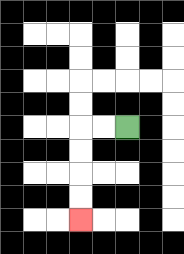{'start': '[5, 5]', 'end': '[3, 9]', 'path_directions': 'L,L,D,D,D,D', 'path_coordinates': '[[5, 5], [4, 5], [3, 5], [3, 6], [3, 7], [3, 8], [3, 9]]'}